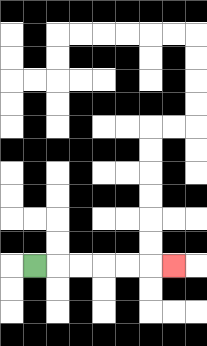{'start': '[1, 11]', 'end': '[7, 11]', 'path_directions': 'R,R,R,R,R,R', 'path_coordinates': '[[1, 11], [2, 11], [3, 11], [4, 11], [5, 11], [6, 11], [7, 11]]'}